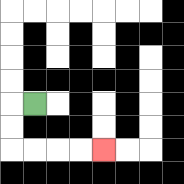{'start': '[1, 4]', 'end': '[4, 6]', 'path_directions': 'L,D,D,R,R,R,R', 'path_coordinates': '[[1, 4], [0, 4], [0, 5], [0, 6], [1, 6], [2, 6], [3, 6], [4, 6]]'}